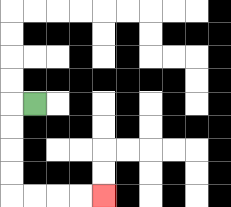{'start': '[1, 4]', 'end': '[4, 8]', 'path_directions': 'L,D,D,D,D,R,R,R,R', 'path_coordinates': '[[1, 4], [0, 4], [0, 5], [0, 6], [0, 7], [0, 8], [1, 8], [2, 8], [3, 8], [4, 8]]'}